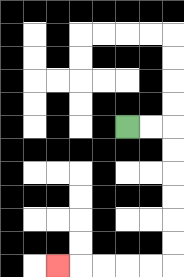{'start': '[5, 5]', 'end': '[2, 11]', 'path_directions': 'R,R,D,D,D,D,D,D,L,L,L,L,L', 'path_coordinates': '[[5, 5], [6, 5], [7, 5], [7, 6], [7, 7], [7, 8], [7, 9], [7, 10], [7, 11], [6, 11], [5, 11], [4, 11], [3, 11], [2, 11]]'}